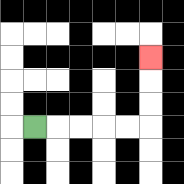{'start': '[1, 5]', 'end': '[6, 2]', 'path_directions': 'R,R,R,R,R,U,U,U', 'path_coordinates': '[[1, 5], [2, 5], [3, 5], [4, 5], [5, 5], [6, 5], [6, 4], [6, 3], [6, 2]]'}